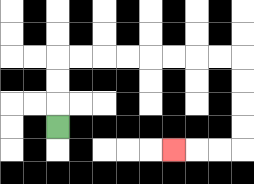{'start': '[2, 5]', 'end': '[7, 6]', 'path_directions': 'U,U,U,R,R,R,R,R,R,R,R,D,D,D,D,L,L,L', 'path_coordinates': '[[2, 5], [2, 4], [2, 3], [2, 2], [3, 2], [4, 2], [5, 2], [6, 2], [7, 2], [8, 2], [9, 2], [10, 2], [10, 3], [10, 4], [10, 5], [10, 6], [9, 6], [8, 6], [7, 6]]'}